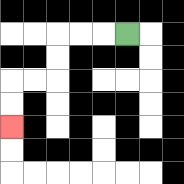{'start': '[5, 1]', 'end': '[0, 5]', 'path_directions': 'L,L,L,D,D,L,L,D,D', 'path_coordinates': '[[5, 1], [4, 1], [3, 1], [2, 1], [2, 2], [2, 3], [1, 3], [0, 3], [0, 4], [0, 5]]'}